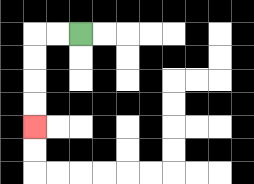{'start': '[3, 1]', 'end': '[1, 5]', 'path_directions': 'L,L,D,D,D,D', 'path_coordinates': '[[3, 1], [2, 1], [1, 1], [1, 2], [1, 3], [1, 4], [1, 5]]'}